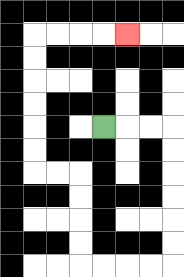{'start': '[4, 5]', 'end': '[5, 1]', 'path_directions': 'R,R,R,D,D,D,D,D,D,L,L,L,L,U,U,U,U,L,L,U,U,U,U,U,U,R,R,R,R', 'path_coordinates': '[[4, 5], [5, 5], [6, 5], [7, 5], [7, 6], [7, 7], [7, 8], [7, 9], [7, 10], [7, 11], [6, 11], [5, 11], [4, 11], [3, 11], [3, 10], [3, 9], [3, 8], [3, 7], [2, 7], [1, 7], [1, 6], [1, 5], [1, 4], [1, 3], [1, 2], [1, 1], [2, 1], [3, 1], [4, 1], [5, 1]]'}